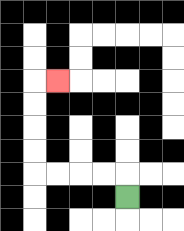{'start': '[5, 8]', 'end': '[2, 3]', 'path_directions': 'U,L,L,L,L,U,U,U,U,R', 'path_coordinates': '[[5, 8], [5, 7], [4, 7], [3, 7], [2, 7], [1, 7], [1, 6], [1, 5], [1, 4], [1, 3], [2, 3]]'}